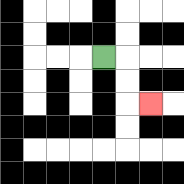{'start': '[4, 2]', 'end': '[6, 4]', 'path_directions': 'R,D,D,R', 'path_coordinates': '[[4, 2], [5, 2], [5, 3], [5, 4], [6, 4]]'}